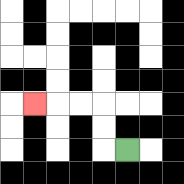{'start': '[5, 6]', 'end': '[1, 4]', 'path_directions': 'L,U,U,L,L,L', 'path_coordinates': '[[5, 6], [4, 6], [4, 5], [4, 4], [3, 4], [2, 4], [1, 4]]'}